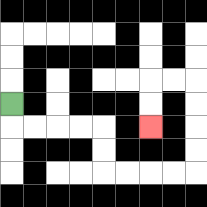{'start': '[0, 4]', 'end': '[6, 5]', 'path_directions': 'D,R,R,R,R,D,D,R,R,R,R,U,U,U,U,L,L,D,D', 'path_coordinates': '[[0, 4], [0, 5], [1, 5], [2, 5], [3, 5], [4, 5], [4, 6], [4, 7], [5, 7], [6, 7], [7, 7], [8, 7], [8, 6], [8, 5], [8, 4], [8, 3], [7, 3], [6, 3], [6, 4], [6, 5]]'}